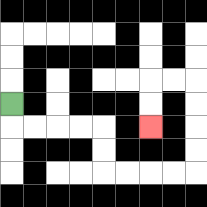{'start': '[0, 4]', 'end': '[6, 5]', 'path_directions': 'D,R,R,R,R,D,D,R,R,R,R,U,U,U,U,L,L,D,D', 'path_coordinates': '[[0, 4], [0, 5], [1, 5], [2, 5], [3, 5], [4, 5], [4, 6], [4, 7], [5, 7], [6, 7], [7, 7], [8, 7], [8, 6], [8, 5], [8, 4], [8, 3], [7, 3], [6, 3], [6, 4], [6, 5]]'}